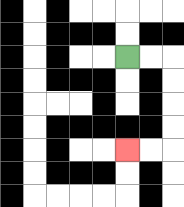{'start': '[5, 2]', 'end': '[5, 6]', 'path_directions': 'R,R,D,D,D,D,L,L', 'path_coordinates': '[[5, 2], [6, 2], [7, 2], [7, 3], [7, 4], [7, 5], [7, 6], [6, 6], [5, 6]]'}